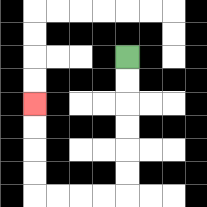{'start': '[5, 2]', 'end': '[1, 4]', 'path_directions': 'D,D,D,D,D,D,L,L,L,L,U,U,U,U', 'path_coordinates': '[[5, 2], [5, 3], [5, 4], [5, 5], [5, 6], [5, 7], [5, 8], [4, 8], [3, 8], [2, 8], [1, 8], [1, 7], [1, 6], [1, 5], [1, 4]]'}